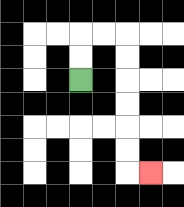{'start': '[3, 3]', 'end': '[6, 7]', 'path_directions': 'U,U,R,R,D,D,D,D,D,D,R', 'path_coordinates': '[[3, 3], [3, 2], [3, 1], [4, 1], [5, 1], [5, 2], [5, 3], [5, 4], [5, 5], [5, 6], [5, 7], [6, 7]]'}